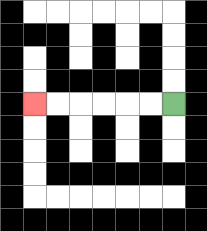{'start': '[7, 4]', 'end': '[1, 4]', 'path_directions': 'L,L,L,L,L,L', 'path_coordinates': '[[7, 4], [6, 4], [5, 4], [4, 4], [3, 4], [2, 4], [1, 4]]'}